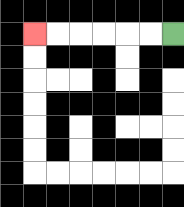{'start': '[7, 1]', 'end': '[1, 1]', 'path_directions': 'L,L,L,L,L,L', 'path_coordinates': '[[7, 1], [6, 1], [5, 1], [4, 1], [3, 1], [2, 1], [1, 1]]'}